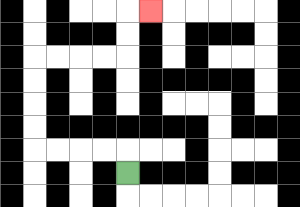{'start': '[5, 7]', 'end': '[6, 0]', 'path_directions': 'U,L,L,L,L,U,U,U,U,R,R,R,R,U,U,R', 'path_coordinates': '[[5, 7], [5, 6], [4, 6], [3, 6], [2, 6], [1, 6], [1, 5], [1, 4], [1, 3], [1, 2], [2, 2], [3, 2], [4, 2], [5, 2], [5, 1], [5, 0], [6, 0]]'}